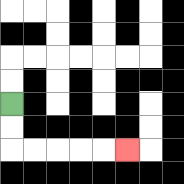{'start': '[0, 4]', 'end': '[5, 6]', 'path_directions': 'D,D,R,R,R,R,R', 'path_coordinates': '[[0, 4], [0, 5], [0, 6], [1, 6], [2, 6], [3, 6], [4, 6], [5, 6]]'}